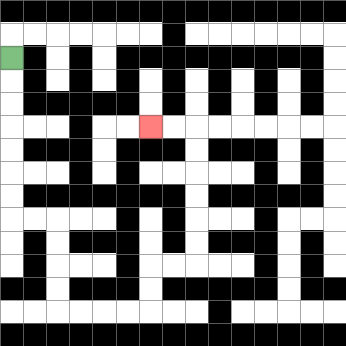{'start': '[0, 2]', 'end': '[6, 5]', 'path_directions': 'D,D,D,D,D,D,D,R,R,D,D,D,D,R,R,R,R,U,U,R,R,U,U,U,U,U,U,L,L', 'path_coordinates': '[[0, 2], [0, 3], [0, 4], [0, 5], [0, 6], [0, 7], [0, 8], [0, 9], [1, 9], [2, 9], [2, 10], [2, 11], [2, 12], [2, 13], [3, 13], [4, 13], [5, 13], [6, 13], [6, 12], [6, 11], [7, 11], [8, 11], [8, 10], [8, 9], [8, 8], [8, 7], [8, 6], [8, 5], [7, 5], [6, 5]]'}